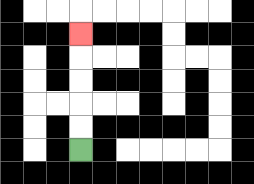{'start': '[3, 6]', 'end': '[3, 1]', 'path_directions': 'U,U,U,U,U', 'path_coordinates': '[[3, 6], [3, 5], [3, 4], [3, 3], [3, 2], [3, 1]]'}